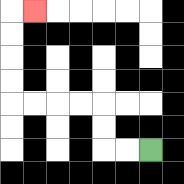{'start': '[6, 6]', 'end': '[1, 0]', 'path_directions': 'L,L,U,U,L,L,L,L,U,U,U,U,R', 'path_coordinates': '[[6, 6], [5, 6], [4, 6], [4, 5], [4, 4], [3, 4], [2, 4], [1, 4], [0, 4], [0, 3], [0, 2], [0, 1], [0, 0], [1, 0]]'}